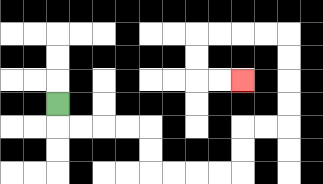{'start': '[2, 4]', 'end': '[10, 3]', 'path_directions': 'D,R,R,R,R,D,D,R,R,R,R,U,U,R,R,U,U,U,U,L,L,L,L,D,D,R,R', 'path_coordinates': '[[2, 4], [2, 5], [3, 5], [4, 5], [5, 5], [6, 5], [6, 6], [6, 7], [7, 7], [8, 7], [9, 7], [10, 7], [10, 6], [10, 5], [11, 5], [12, 5], [12, 4], [12, 3], [12, 2], [12, 1], [11, 1], [10, 1], [9, 1], [8, 1], [8, 2], [8, 3], [9, 3], [10, 3]]'}